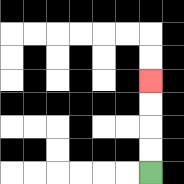{'start': '[6, 7]', 'end': '[6, 3]', 'path_directions': 'U,U,U,U', 'path_coordinates': '[[6, 7], [6, 6], [6, 5], [6, 4], [6, 3]]'}